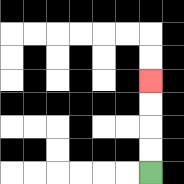{'start': '[6, 7]', 'end': '[6, 3]', 'path_directions': 'U,U,U,U', 'path_coordinates': '[[6, 7], [6, 6], [6, 5], [6, 4], [6, 3]]'}